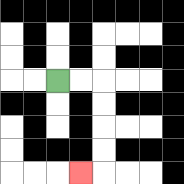{'start': '[2, 3]', 'end': '[3, 7]', 'path_directions': 'R,R,D,D,D,D,L', 'path_coordinates': '[[2, 3], [3, 3], [4, 3], [4, 4], [4, 5], [4, 6], [4, 7], [3, 7]]'}